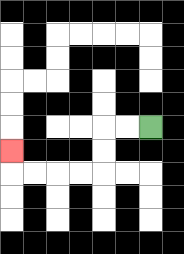{'start': '[6, 5]', 'end': '[0, 6]', 'path_directions': 'L,L,D,D,L,L,L,L,U', 'path_coordinates': '[[6, 5], [5, 5], [4, 5], [4, 6], [4, 7], [3, 7], [2, 7], [1, 7], [0, 7], [0, 6]]'}